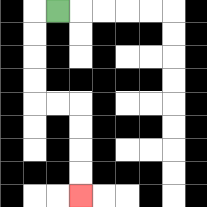{'start': '[2, 0]', 'end': '[3, 8]', 'path_directions': 'L,D,D,D,D,R,R,D,D,D,D', 'path_coordinates': '[[2, 0], [1, 0], [1, 1], [1, 2], [1, 3], [1, 4], [2, 4], [3, 4], [3, 5], [3, 6], [3, 7], [3, 8]]'}